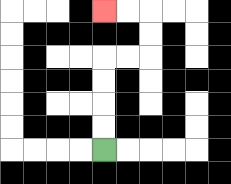{'start': '[4, 6]', 'end': '[4, 0]', 'path_directions': 'U,U,U,U,R,R,U,U,L,L', 'path_coordinates': '[[4, 6], [4, 5], [4, 4], [4, 3], [4, 2], [5, 2], [6, 2], [6, 1], [6, 0], [5, 0], [4, 0]]'}